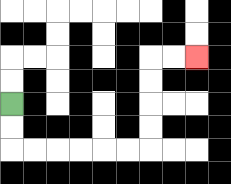{'start': '[0, 4]', 'end': '[8, 2]', 'path_directions': 'D,D,R,R,R,R,R,R,U,U,U,U,R,R', 'path_coordinates': '[[0, 4], [0, 5], [0, 6], [1, 6], [2, 6], [3, 6], [4, 6], [5, 6], [6, 6], [6, 5], [6, 4], [6, 3], [6, 2], [7, 2], [8, 2]]'}